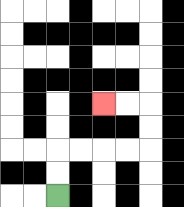{'start': '[2, 8]', 'end': '[4, 4]', 'path_directions': 'U,U,R,R,R,R,U,U,L,L', 'path_coordinates': '[[2, 8], [2, 7], [2, 6], [3, 6], [4, 6], [5, 6], [6, 6], [6, 5], [6, 4], [5, 4], [4, 4]]'}